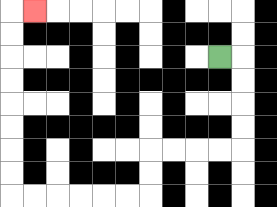{'start': '[9, 2]', 'end': '[1, 0]', 'path_directions': 'R,D,D,D,D,L,L,L,L,D,D,L,L,L,L,L,L,U,U,U,U,U,U,U,U,R', 'path_coordinates': '[[9, 2], [10, 2], [10, 3], [10, 4], [10, 5], [10, 6], [9, 6], [8, 6], [7, 6], [6, 6], [6, 7], [6, 8], [5, 8], [4, 8], [3, 8], [2, 8], [1, 8], [0, 8], [0, 7], [0, 6], [0, 5], [0, 4], [0, 3], [0, 2], [0, 1], [0, 0], [1, 0]]'}